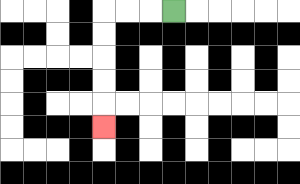{'start': '[7, 0]', 'end': '[4, 5]', 'path_directions': 'L,L,L,D,D,D,D,D', 'path_coordinates': '[[7, 0], [6, 0], [5, 0], [4, 0], [4, 1], [4, 2], [4, 3], [4, 4], [4, 5]]'}